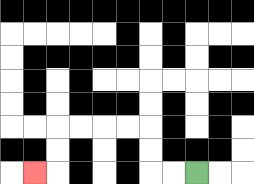{'start': '[8, 7]', 'end': '[1, 7]', 'path_directions': 'L,L,U,U,L,L,L,L,D,D,L', 'path_coordinates': '[[8, 7], [7, 7], [6, 7], [6, 6], [6, 5], [5, 5], [4, 5], [3, 5], [2, 5], [2, 6], [2, 7], [1, 7]]'}